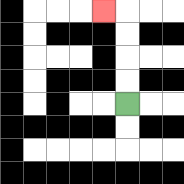{'start': '[5, 4]', 'end': '[4, 0]', 'path_directions': 'U,U,U,U,L', 'path_coordinates': '[[5, 4], [5, 3], [5, 2], [5, 1], [5, 0], [4, 0]]'}